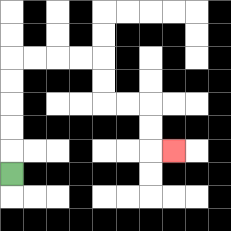{'start': '[0, 7]', 'end': '[7, 6]', 'path_directions': 'U,U,U,U,U,R,R,R,R,D,D,R,R,D,D,R', 'path_coordinates': '[[0, 7], [0, 6], [0, 5], [0, 4], [0, 3], [0, 2], [1, 2], [2, 2], [3, 2], [4, 2], [4, 3], [4, 4], [5, 4], [6, 4], [6, 5], [6, 6], [7, 6]]'}